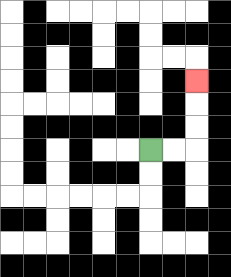{'start': '[6, 6]', 'end': '[8, 3]', 'path_directions': 'R,R,U,U,U', 'path_coordinates': '[[6, 6], [7, 6], [8, 6], [8, 5], [8, 4], [8, 3]]'}